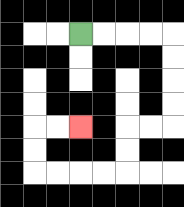{'start': '[3, 1]', 'end': '[3, 5]', 'path_directions': 'R,R,R,R,D,D,D,D,L,L,D,D,L,L,L,L,U,U,R,R', 'path_coordinates': '[[3, 1], [4, 1], [5, 1], [6, 1], [7, 1], [7, 2], [7, 3], [7, 4], [7, 5], [6, 5], [5, 5], [5, 6], [5, 7], [4, 7], [3, 7], [2, 7], [1, 7], [1, 6], [1, 5], [2, 5], [3, 5]]'}